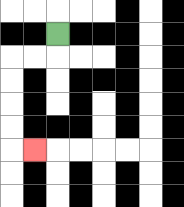{'start': '[2, 1]', 'end': '[1, 6]', 'path_directions': 'D,L,L,D,D,D,D,R', 'path_coordinates': '[[2, 1], [2, 2], [1, 2], [0, 2], [0, 3], [0, 4], [0, 5], [0, 6], [1, 6]]'}